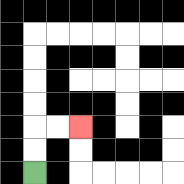{'start': '[1, 7]', 'end': '[3, 5]', 'path_directions': 'U,U,R,R', 'path_coordinates': '[[1, 7], [1, 6], [1, 5], [2, 5], [3, 5]]'}